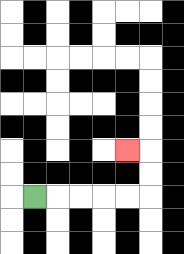{'start': '[1, 8]', 'end': '[5, 6]', 'path_directions': 'R,R,R,R,R,U,U,L', 'path_coordinates': '[[1, 8], [2, 8], [3, 8], [4, 8], [5, 8], [6, 8], [6, 7], [6, 6], [5, 6]]'}